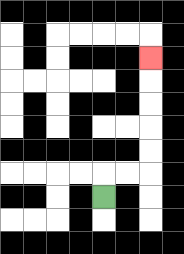{'start': '[4, 8]', 'end': '[6, 2]', 'path_directions': 'U,R,R,U,U,U,U,U', 'path_coordinates': '[[4, 8], [4, 7], [5, 7], [6, 7], [6, 6], [6, 5], [6, 4], [6, 3], [6, 2]]'}